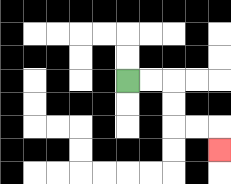{'start': '[5, 3]', 'end': '[9, 6]', 'path_directions': 'R,R,D,D,R,R,D', 'path_coordinates': '[[5, 3], [6, 3], [7, 3], [7, 4], [7, 5], [8, 5], [9, 5], [9, 6]]'}